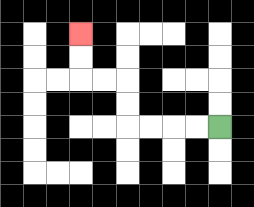{'start': '[9, 5]', 'end': '[3, 1]', 'path_directions': 'L,L,L,L,U,U,L,L,U,U', 'path_coordinates': '[[9, 5], [8, 5], [7, 5], [6, 5], [5, 5], [5, 4], [5, 3], [4, 3], [3, 3], [3, 2], [3, 1]]'}